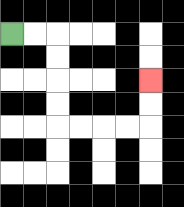{'start': '[0, 1]', 'end': '[6, 3]', 'path_directions': 'R,R,D,D,D,D,R,R,R,R,U,U', 'path_coordinates': '[[0, 1], [1, 1], [2, 1], [2, 2], [2, 3], [2, 4], [2, 5], [3, 5], [4, 5], [5, 5], [6, 5], [6, 4], [6, 3]]'}